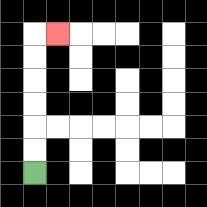{'start': '[1, 7]', 'end': '[2, 1]', 'path_directions': 'U,U,U,U,U,U,R', 'path_coordinates': '[[1, 7], [1, 6], [1, 5], [1, 4], [1, 3], [1, 2], [1, 1], [2, 1]]'}